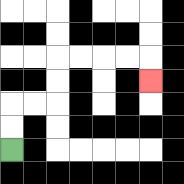{'start': '[0, 6]', 'end': '[6, 3]', 'path_directions': 'U,U,R,R,U,U,R,R,R,R,D', 'path_coordinates': '[[0, 6], [0, 5], [0, 4], [1, 4], [2, 4], [2, 3], [2, 2], [3, 2], [4, 2], [5, 2], [6, 2], [6, 3]]'}